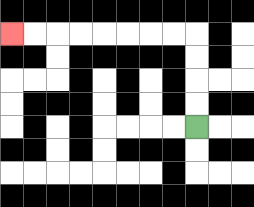{'start': '[8, 5]', 'end': '[0, 1]', 'path_directions': 'U,U,U,U,L,L,L,L,L,L,L,L', 'path_coordinates': '[[8, 5], [8, 4], [8, 3], [8, 2], [8, 1], [7, 1], [6, 1], [5, 1], [4, 1], [3, 1], [2, 1], [1, 1], [0, 1]]'}